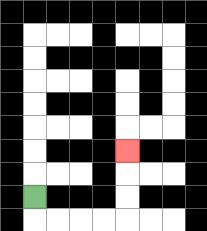{'start': '[1, 8]', 'end': '[5, 6]', 'path_directions': 'D,R,R,R,R,U,U,U', 'path_coordinates': '[[1, 8], [1, 9], [2, 9], [3, 9], [4, 9], [5, 9], [5, 8], [5, 7], [5, 6]]'}